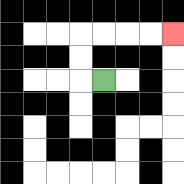{'start': '[4, 3]', 'end': '[7, 1]', 'path_directions': 'L,U,U,R,R,R,R', 'path_coordinates': '[[4, 3], [3, 3], [3, 2], [3, 1], [4, 1], [5, 1], [6, 1], [7, 1]]'}